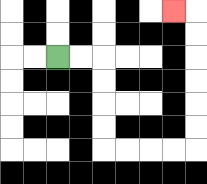{'start': '[2, 2]', 'end': '[7, 0]', 'path_directions': 'R,R,D,D,D,D,R,R,R,R,U,U,U,U,U,U,L', 'path_coordinates': '[[2, 2], [3, 2], [4, 2], [4, 3], [4, 4], [4, 5], [4, 6], [5, 6], [6, 6], [7, 6], [8, 6], [8, 5], [8, 4], [8, 3], [8, 2], [8, 1], [8, 0], [7, 0]]'}